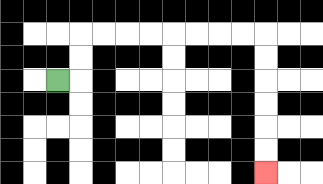{'start': '[2, 3]', 'end': '[11, 7]', 'path_directions': 'R,U,U,R,R,R,R,R,R,R,R,D,D,D,D,D,D', 'path_coordinates': '[[2, 3], [3, 3], [3, 2], [3, 1], [4, 1], [5, 1], [6, 1], [7, 1], [8, 1], [9, 1], [10, 1], [11, 1], [11, 2], [11, 3], [11, 4], [11, 5], [11, 6], [11, 7]]'}